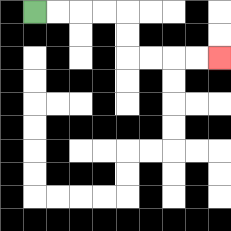{'start': '[1, 0]', 'end': '[9, 2]', 'path_directions': 'R,R,R,R,D,D,R,R,R,R', 'path_coordinates': '[[1, 0], [2, 0], [3, 0], [4, 0], [5, 0], [5, 1], [5, 2], [6, 2], [7, 2], [8, 2], [9, 2]]'}